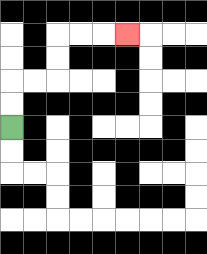{'start': '[0, 5]', 'end': '[5, 1]', 'path_directions': 'U,U,R,R,U,U,R,R,R', 'path_coordinates': '[[0, 5], [0, 4], [0, 3], [1, 3], [2, 3], [2, 2], [2, 1], [3, 1], [4, 1], [5, 1]]'}